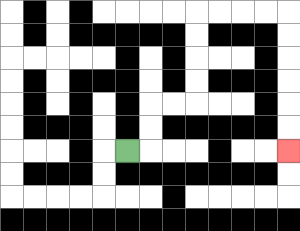{'start': '[5, 6]', 'end': '[12, 6]', 'path_directions': 'R,U,U,R,R,U,U,U,U,R,R,R,R,D,D,D,D,D,D', 'path_coordinates': '[[5, 6], [6, 6], [6, 5], [6, 4], [7, 4], [8, 4], [8, 3], [8, 2], [8, 1], [8, 0], [9, 0], [10, 0], [11, 0], [12, 0], [12, 1], [12, 2], [12, 3], [12, 4], [12, 5], [12, 6]]'}